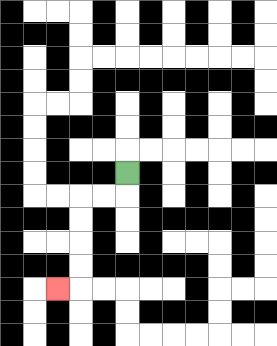{'start': '[5, 7]', 'end': '[2, 12]', 'path_directions': 'D,L,L,D,D,D,D,L', 'path_coordinates': '[[5, 7], [5, 8], [4, 8], [3, 8], [3, 9], [3, 10], [3, 11], [3, 12], [2, 12]]'}